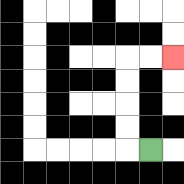{'start': '[6, 6]', 'end': '[7, 2]', 'path_directions': 'L,U,U,U,U,R,R', 'path_coordinates': '[[6, 6], [5, 6], [5, 5], [5, 4], [5, 3], [5, 2], [6, 2], [7, 2]]'}